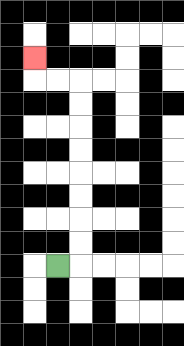{'start': '[2, 11]', 'end': '[1, 2]', 'path_directions': 'R,U,U,U,U,U,U,U,U,L,L,U', 'path_coordinates': '[[2, 11], [3, 11], [3, 10], [3, 9], [3, 8], [3, 7], [3, 6], [3, 5], [3, 4], [3, 3], [2, 3], [1, 3], [1, 2]]'}